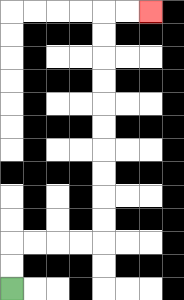{'start': '[0, 12]', 'end': '[6, 0]', 'path_directions': 'U,U,R,R,R,R,U,U,U,U,U,U,U,U,U,U,R,R', 'path_coordinates': '[[0, 12], [0, 11], [0, 10], [1, 10], [2, 10], [3, 10], [4, 10], [4, 9], [4, 8], [4, 7], [4, 6], [4, 5], [4, 4], [4, 3], [4, 2], [4, 1], [4, 0], [5, 0], [6, 0]]'}